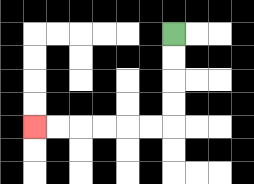{'start': '[7, 1]', 'end': '[1, 5]', 'path_directions': 'D,D,D,D,L,L,L,L,L,L', 'path_coordinates': '[[7, 1], [7, 2], [7, 3], [7, 4], [7, 5], [6, 5], [5, 5], [4, 5], [3, 5], [2, 5], [1, 5]]'}